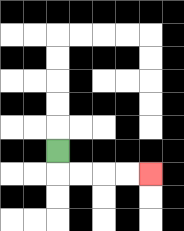{'start': '[2, 6]', 'end': '[6, 7]', 'path_directions': 'D,R,R,R,R', 'path_coordinates': '[[2, 6], [2, 7], [3, 7], [4, 7], [5, 7], [6, 7]]'}